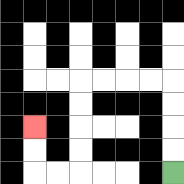{'start': '[7, 7]', 'end': '[1, 5]', 'path_directions': 'U,U,U,U,L,L,L,L,D,D,D,D,L,L,U,U', 'path_coordinates': '[[7, 7], [7, 6], [7, 5], [7, 4], [7, 3], [6, 3], [5, 3], [4, 3], [3, 3], [3, 4], [3, 5], [3, 6], [3, 7], [2, 7], [1, 7], [1, 6], [1, 5]]'}